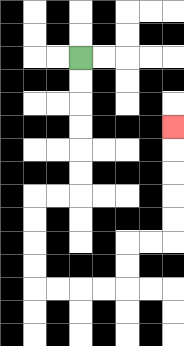{'start': '[3, 2]', 'end': '[7, 5]', 'path_directions': 'D,D,D,D,D,D,L,L,D,D,D,D,R,R,R,R,U,U,R,R,U,U,U,U,U', 'path_coordinates': '[[3, 2], [3, 3], [3, 4], [3, 5], [3, 6], [3, 7], [3, 8], [2, 8], [1, 8], [1, 9], [1, 10], [1, 11], [1, 12], [2, 12], [3, 12], [4, 12], [5, 12], [5, 11], [5, 10], [6, 10], [7, 10], [7, 9], [7, 8], [7, 7], [7, 6], [7, 5]]'}